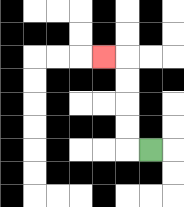{'start': '[6, 6]', 'end': '[4, 2]', 'path_directions': 'L,U,U,U,U,L', 'path_coordinates': '[[6, 6], [5, 6], [5, 5], [5, 4], [5, 3], [5, 2], [4, 2]]'}